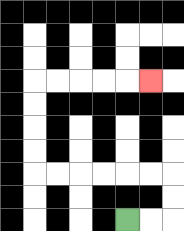{'start': '[5, 9]', 'end': '[6, 3]', 'path_directions': 'R,R,U,U,L,L,L,L,L,L,U,U,U,U,R,R,R,R,R', 'path_coordinates': '[[5, 9], [6, 9], [7, 9], [7, 8], [7, 7], [6, 7], [5, 7], [4, 7], [3, 7], [2, 7], [1, 7], [1, 6], [1, 5], [1, 4], [1, 3], [2, 3], [3, 3], [4, 3], [5, 3], [6, 3]]'}